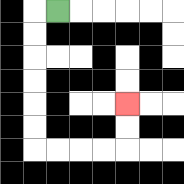{'start': '[2, 0]', 'end': '[5, 4]', 'path_directions': 'L,D,D,D,D,D,D,R,R,R,R,U,U', 'path_coordinates': '[[2, 0], [1, 0], [1, 1], [1, 2], [1, 3], [1, 4], [1, 5], [1, 6], [2, 6], [3, 6], [4, 6], [5, 6], [5, 5], [5, 4]]'}